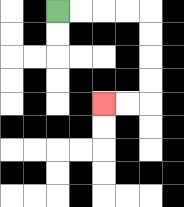{'start': '[2, 0]', 'end': '[4, 4]', 'path_directions': 'R,R,R,R,D,D,D,D,L,L', 'path_coordinates': '[[2, 0], [3, 0], [4, 0], [5, 0], [6, 0], [6, 1], [6, 2], [6, 3], [6, 4], [5, 4], [4, 4]]'}